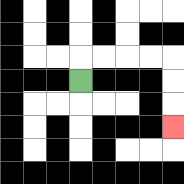{'start': '[3, 3]', 'end': '[7, 5]', 'path_directions': 'U,R,R,R,R,D,D,D', 'path_coordinates': '[[3, 3], [3, 2], [4, 2], [5, 2], [6, 2], [7, 2], [7, 3], [7, 4], [7, 5]]'}